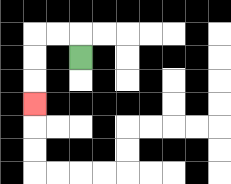{'start': '[3, 2]', 'end': '[1, 4]', 'path_directions': 'U,L,L,D,D,D', 'path_coordinates': '[[3, 2], [3, 1], [2, 1], [1, 1], [1, 2], [1, 3], [1, 4]]'}